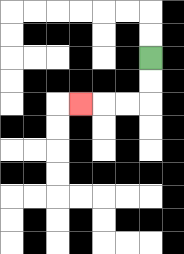{'start': '[6, 2]', 'end': '[3, 4]', 'path_directions': 'D,D,L,L,L', 'path_coordinates': '[[6, 2], [6, 3], [6, 4], [5, 4], [4, 4], [3, 4]]'}